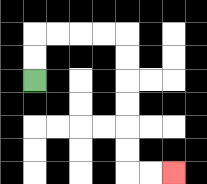{'start': '[1, 3]', 'end': '[7, 7]', 'path_directions': 'U,U,R,R,R,R,D,D,D,D,D,D,R,R', 'path_coordinates': '[[1, 3], [1, 2], [1, 1], [2, 1], [3, 1], [4, 1], [5, 1], [5, 2], [5, 3], [5, 4], [5, 5], [5, 6], [5, 7], [6, 7], [7, 7]]'}